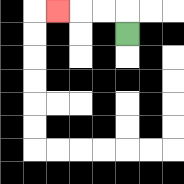{'start': '[5, 1]', 'end': '[2, 0]', 'path_directions': 'U,L,L,L', 'path_coordinates': '[[5, 1], [5, 0], [4, 0], [3, 0], [2, 0]]'}